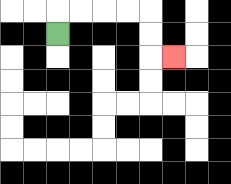{'start': '[2, 1]', 'end': '[7, 2]', 'path_directions': 'U,R,R,R,R,D,D,R', 'path_coordinates': '[[2, 1], [2, 0], [3, 0], [4, 0], [5, 0], [6, 0], [6, 1], [6, 2], [7, 2]]'}